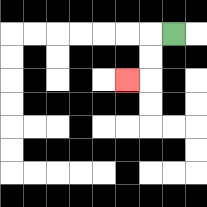{'start': '[7, 1]', 'end': '[5, 3]', 'path_directions': 'L,D,D,L', 'path_coordinates': '[[7, 1], [6, 1], [6, 2], [6, 3], [5, 3]]'}